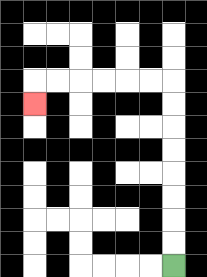{'start': '[7, 11]', 'end': '[1, 4]', 'path_directions': 'U,U,U,U,U,U,U,U,L,L,L,L,L,L,D', 'path_coordinates': '[[7, 11], [7, 10], [7, 9], [7, 8], [7, 7], [7, 6], [7, 5], [7, 4], [7, 3], [6, 3], [5, 3], [4, 3], [3, 3], [2, 3], [1, 3], [1, 4]]'}